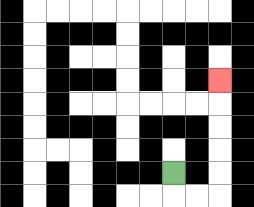{'start': '[7, 7]', 'end': '[9, 3]', 'path_directions': 'D,R,R,U,U,U,U,U', 'path_coordinates': '[[7, 7], [7, 8], [8, 8], [9, 8], [9, 7], [9, 6], [9, 5], [9, 4], [9, 3]]'}